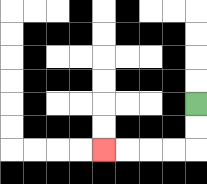{'start': '[8, 4]', 'end': '[4, 6]', 'path_directions': 'D,D,L,L,L,L', 'path_coordinates': '[[8, 4], [8, 5], [8, 6], [7, 6], [6, 6], [5, 6], [4, 6]]'}